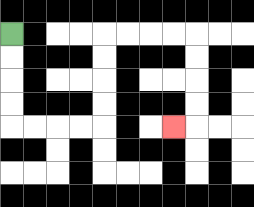{'start': '[0, 1]', 'end': '[7, 5]', 'path_directions': 'D,D,D,D,R,R,R,R,U,U,U,U,R,R,R,R,D,D,D,D,L', 'path_coordinates': '[[0, 1], [0, 2], [0, 3], [0, 4], [0, 5], [1, 5], [2, 5], [3, 5], [4, 5], [4, 4], [4, 3], [4, 2], [4, 1], [5, 1], [6, 1], [7, 1], [8, 1], [8, 2], [8, 3], [8, 4], [8, 5], [7, 5]]'}